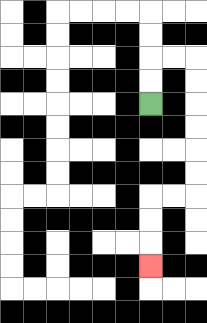{'start': '[6, 4]', 'end': '[6, 11]', 'path_directions': 'U,U,R,R,D,D,D,D,D,D,L,L,D,D,D', 'path_coordinates': '[[6, 4], [6, 3], [6, 2], [7, 2], [8, 2], [8, 3], [8, 4], [8, 5], [8, 6], [8, 7], [8, 8], [7, 8], [6, 8], [6, 9], [6, 10], [6, 11]]'}